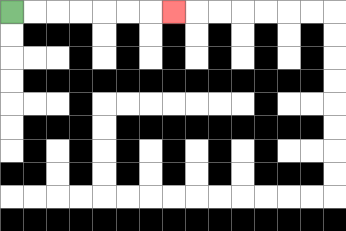{'start': '[0, 0]', 'end': '[7, 0]', 'path_directions': 'R,R,R,R,R,R,R', 'path_coordinates': '[[0, 0], [1, 0], [2, 0], [3, 0], [4, 0], [5, 0], [6, 0], [7, 0]]'}